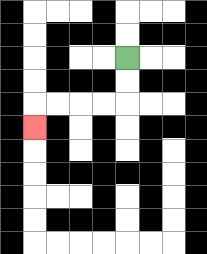{'start': '[5, 2]', 'end': '[1, 5]', 'path_directions': 'D,D,L,L,L,L,D', 'path_coordinates': '[[5, 2], [5, 3], [5, 4], [4, 4], [3, 4], [2, 4], [1, 4], [1, 5]]'}